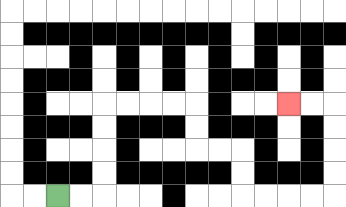{'start': '[2, 8]', 'end': '[12, 4]', 'path_directions': 'R,R,U,U,U,U,R,R,R,R,D,D,R,R,D,D,R,R,R,R,U,U,U,U,L,L', 'path_coordinates': '[[2, 8], [3, 8], [4, 8], [4, 7], [4, 6], [4, 5], [4, 4], [5, 4], [6, 4], [7, 4], [8, 4], [8, 5], [8, 6], [9, 6], [10, 6], [10, 7], [10, 8], [11, 8], [12, 8], [13, 8], [14, 8], [14, 7], [14, 6], [14, 5], [14, 4], [13, 4], [12, 4]]'}